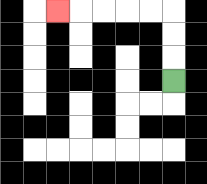{'start': '[7, 3]', 'end': '[2, 0]', 'path_directions': 'U,U,U,L,L,L,L,L', 'path_coordinates': '[[7, 3], [7, 2], [7, 1], [7, 0], [6, 0], [5, 0], [4, 0], [3, 0], [2, 0]]'}